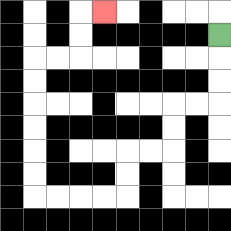{'start': '[9, 1]', 'end': '[4, 0]', 'path_directions': 'D,D,D,L,L,D,D,L,L,D,D,L,L,L,L,U,U,U,U,U,U,R,R,U,U,R', 'path_coordinates': '[[9, 1], [9, 2], [9, 3], [9, 4], [8, 4], [7, 4], [7, 5], [7, 6], [6, 6], [5, 6], [5, 7], [5, 8], [4, 8], [3, 8], [2, 8], [1, 8], [1, 7], [1, 6], [1, 5], [1, 4], [1, 3], [1, 2], [2, 2], [3, 2], [3, 1], [3, 0], [4, 0]]'}